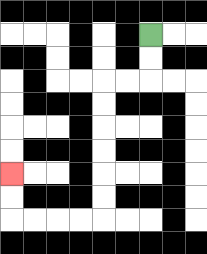{'start': '[6, 1]', 'end': '[0, 7]', 'path_directions': 'D,D,L,L,D,D,D,D,D,D,L,L,L,L,U,U', 'path_coordinates': '[[6, 1], [6, 2], [6, 3], [5, 3], [4, 3], [4, 4], [4, 5], [4, 6], [4, 7], [4, 8], [4, 9], [3, 9], [2, 9], [1, 9], [0, 9], [0, 8], [0, 7]]'}